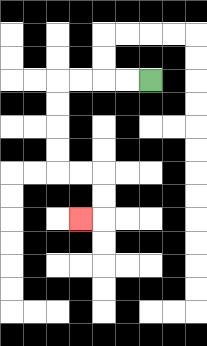{'start': '[6, 3]', 'end': '[3, 9]', 'path_directions': 'L,L,L,L,D,D,D,D,R,R,D,D,L', 'path_coordinates': '[[6, 3], [5, 3], [4, 3], [3, 3], [2, 3], [2, 4], [2, 5], [2, 6], [2, 7], [3, 7], [4, 7], [4, 8], [4, 9], [3, 9]]'}